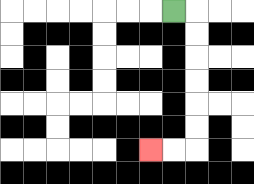{'start': '[7, 0]', 'end': '[6, 6]', 'path_directions': 'R,D,D,D,D,D,D,L,L', 'path_coordinates': '[[7, 0], [8, 0], [8, 1], [8, 2], [8, 3], [8, 4], [8, 5], [8, 6], [7, 6], [6, 6]]'}